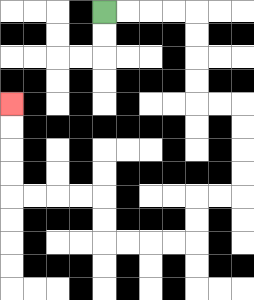{'start': '[4, 0]', 'end': '[0, 4]', 'path_directions': 'R,R,R,R,D,D,D,D,R,R,D,D,D,D,L,L,D,D,L,L,L,L,U,U,L,L,L,L,U,U,U,U', 'path_coordinates': '[[4, 0], [5, 0], [6, 0], [7, 0], [8, 0], [8, 1], [8, 2], [8, 3], [8, 4], [9, 4], [10, 4], [10, 5], [10, 6], [10, 7], [10, 8], [9, 8], [8, 8], [8, 9], [8, 10], [7, 10], [6, 10], [5, 10], [4, 10], [4, 9], [4, 8], [3, 8], [2, 8], [1, 8], [0, 8], [0, 7], [0, 6], [0, 5], [0, 4]]'}